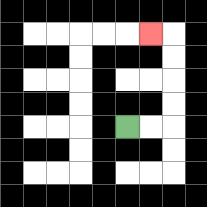{'start': '[5, 5]', 'end': '[6, 1]', 'path_directions': 'R,R,U,U,U,U,L', 'path_coordinates': '[[5, 5], [6, 5], [7, 5], [7, 4], [7, 3], [7, 2], [7, 1], [6, 1]]'}